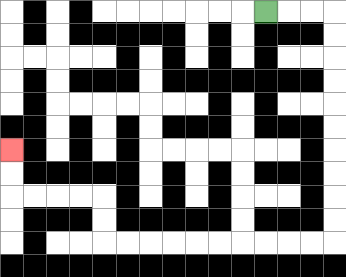{'start': '[11, 0]', 'end': '[0, 6]', 'path_directions': 'R,R,R,D,D,D,D,D,D,D,D,D,D,L,L,L,L,L,L,L,L,L,L,U,U,L,L,L,L,U,U', 'path_coordinates': '[[11, 0], [12, 0], [13, 0], [14, 0], [14, 1], [14, 2], [14, 3], [14, 4], [14, 5], [14, 6], [14, 7], [14, 8], [14, 9], [14, 10], [13, 10], [12, 10], [11, 10], [10, 10], [9, 10], [8, 10], [7, 10], [6, 10], [5, 10], [4, 10], [4, 9], [4, 8], [3, 8], [2, 8], [1, 8], [0, 8], [0, 7], [0, 6]]'}